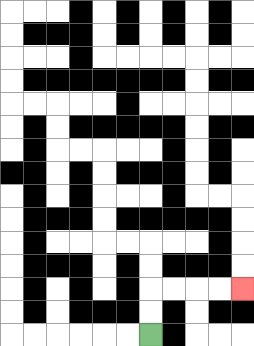{'start': '[6, 14]', 'end': '[10, 12]', 'path_directions': 'U,U,R,R,R,R', 'path_coordinates': '[[6, 14], [6, 13], [6, 12], [7, 12], [8, 12], [9, 12], [10, 12]]'}